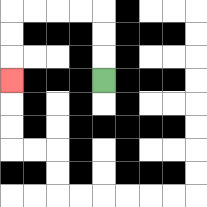{'start': '[4, 3]', 'end': '[0, 3]', 'path_directions': 'U,U,U,L,L,L,L,D,D,D', 'path_coordinates': '[[4, 3], [4, 2], [4, 1], [4, 0], [3, 0], [2, 0], [1, 0], [0, 0], [0, 1], [0, 2], [0, 3]]'}